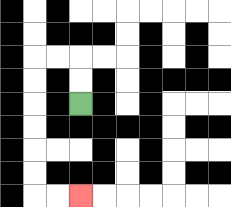{'start': '[3, 4]', 'end': '[3, 8]', 'path_directions': 'U,U,L,L,D,D,D,D,D,D,R,R', 'path_coordinates': '[[3, 4], [3, 3], [3, 2], [2, 2], [1, 2], [1, 3], [1, 4], [1, 5], [1, 6], [1, 7], [1, 8], [2, 8], [3, 8]]'}